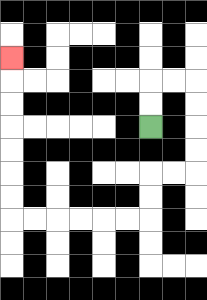{'start': '[6, 5]', 'end': '[0, 2]', 'path_directions': 'U,U,R,R,D,D,D,D,L,L,D,D,L,L,L,L,L,L,U,U,U,U,U,U,U', 'path_coordinates': '[[6, 5], [6, 4], [6, 3], [7, 3], [8, 3], [8, 4], [8, 5], [8, 6], [8, 7], [7, 7], [6, 7], [6, 8], [6, 9], [5, 9], [4, 9], [3, 9], [2, 9], [1, 9], [0, 9], [0, 8], [0, 7], [0, 6], [0, 5], [0, 4], [0, 3], [0, 2]]'}